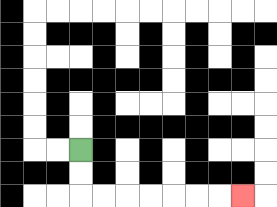{'start': '[3, 6]', 'end': '[10, 8]', 'path_directions': 'D,D,R,R,R,R,R,R,R', 'path_coordinates': '[[3, 6], [3, 7], [3, 8], [4, 8], [5, 8], [6, 8], [7, 8], [8, 8], [9, 8], [10, 8]]'}